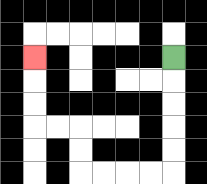{'start': '[7, 2]', 'end': '[1, 2]', 'path_directions': 'D,D,D,D,D,L,L,L,L,U,U,L,L,U,U,U', 'path_coordinates': '[[7, 2], [7, 3], [7, 4], [7, 5], [7, 6], [7, 7], [6, 7], [5, 7], [4, 7], [3, 7], [3, 6], [3, 5], [2, 5], [1, 5], [1, 4], [1, 3], [1, 2]]'}